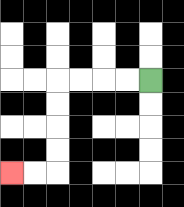{'start': '[6, 3]', 'end': '[0, 7]', 'path_directions': 'L,L,L,L,D,D,D,D,L,L', 'path_coordinates': '[[6, 3], [5, 3], [4, 3], [3, 3], [2, 3], [2, 4], [2, 5], [2, 6], [2, 7], [1, 7], [0, 7]]'}